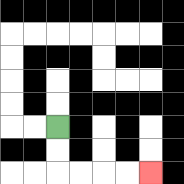{'start': '[2, 5]', 'end': '[6, 7]', 'path_directions': 'D,D,R,R,R,R', 'path_coordinates': '[[2, 5], [2, 6], [2, 7], [3, 7], [4, 7], [5, 7], [6, 7]]'}